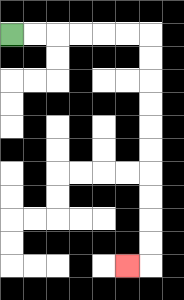{'start': '[0, 1]', 'end': '[5, 11]', 'path_directions': 'R,R,R,R,R,R,D,D,D,D,D,D,D,D,D,D,L', 'path_coordinates': '[[0, 1], [1, 1], [2, 1], [3, 1], [4, 1], [5, 1], [6, 1], [6, 2], [6, 3], [6, 4], [6, 5], [6, 6], [6, 7], [6, 8], [6, 9], [6, 10], [6, 11], [5, 11]]'}